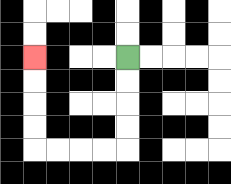{'start': '[5, 2]', 'end': '[1, 2]', 'path_directions': 'D,D,D,D,L,L,L,L,U,U,U,U', 'path_coordinates': '[[5, 2], [5, 3], [5, 4], [5, 5], [5, 6], [4, 6], [3, 6], [2, 6], [1, 6], [1, 5], [1, 4], [1, 3], [1, 2]]'}